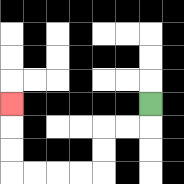{'start': '[6, 4]', 'end': '[0, 4]', 'path_directions': 'D,L,L,D,D,L,L,L,L,U,U,U', 'path_coordinates': '[[6, 4], [6, 5], [5, 5], [4, 5], [4, 6], [4, 7], [3, 7], [2, 7], [1, 7], [0, 7], [0, 6], [0, 5], [0, 4]]'}